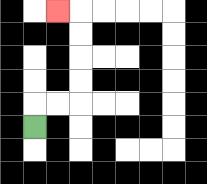{'start': '[1, 5]', 'end': '[2, 0]', 'path_directions': 'U,R,R,U,U,U,U,L', 'path_coordinates': '[[1, 5], [1, 4], [2, 4], [3, 4], [3, 3], [3, 2], [3, 1], [3, 0], [2, 0]]'}